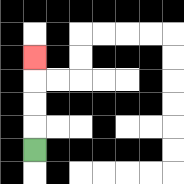{'start': '[1, 6]', 'end': '[1, 2]', 'path_directions': 'U,U,U,U', 'path_coordinates': '[[1, 6], [1, 5], [1, 4], [1, 3], [1, 2]]'}